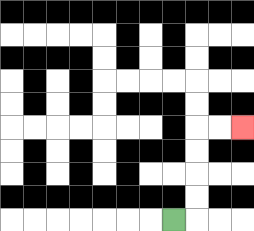{'start': '[7, 9]', 'end': '[10, 5]', 'path_directions': 'R,U,U,U,U,R,R', 'path_coordinates': '[[7, 9], [8, 9], [8, 8], [8, 7], [8, 6], [8, 5], [9, 5], [10, 5]]'}